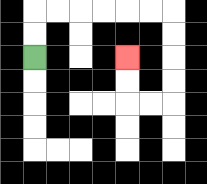{'start': '[1, 2]', 'end': '[5, 2]', 'path_directions': 'U,U,R,R,R,R,R,R,D,D,D,D,L,L,U,U', 'path_coordinates': '[[1, 2], [1, 1], [1, 0], [2, 0], [3, 0], [4, 0], [5, 0], [6, 0], [7, 0], [7, 1], [7, 2], [7, 3], [7, 4], [6, 4], [5, 4], [5, 3], [5, 2]]'}